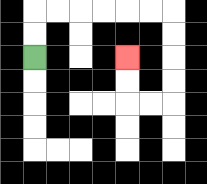{'start': '[1, 2]', 'end': '[5, 2]', 'path_directions': 'U,U,R,R,R,R,R,R,D,D,D,D,L,L,U,U', 'path_coordinates': '[[1, 2], [1, 1], [1, 0], [2, 0], [3, 0], [4, 0], [5, 0], [6, 0], [7, 0], [7, 1], [7, 2], [7, 3], [7, 4], [6, 4], [5, 4], [5, 3], [5, 2]]'}